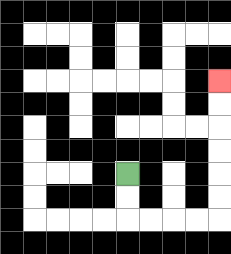{'start': '[5, 7]', 'end': '[9, 3]', 'path_directions': 'D,D,R,R,R,R,U,U,U,U,U,U', 'path_coordinates': '[[5, 7], [5, 8], [5, 9], [6, 9], [7, 9], [8, 9], [9, 9], [9, 8], [9, 7], [9, 6], [9, 5], [9, 4], [9, 3]]'}